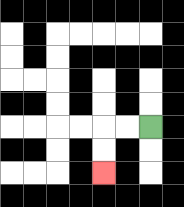{'start': '[6, 5]', 'end': '[4, 7]', 'path_directions': 'L,L,D,D', 'path_coordinates': '[[6, 5], [5, 5], [4, 5], [4, 6], [4, 7]]'}